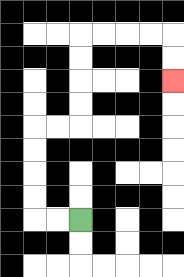{'start': '[3, 9]', 'end': '[7, 3]', 'path_directions': 'L,L,U,U,U,U,R,R,U,U,U,U,R,R,R,R,D,D', 'path_coordinates': '[[3, 9], [2, 9], [1, 9], [1, 8], [1, 7], [1, 6], [1, 5], [2, 5], [3, 5], [3, 4], [3, 3], [3, 2], [3, 1], [4, 1], [5, 1], [6, 1], [7, 1], [7, 2], [7, 3]]'}